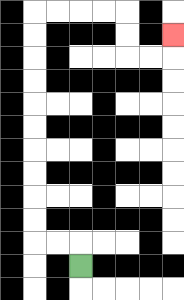{'start': '[3, 11]', 'end': '[7, 1]', 'path_directions': 'U,L,L,U,U,U,U,U,U,U,U,U,U,R,R,R,R,D,D,R,R,U', 'path_coordinates': '[[3, 11], [3, 10], [2, 10], [1, 10], [1, 9], [1, 8], [1, 7], [1, 6], [1, 5], [1, 4], [1, 3], [1, 2], [1, 1], [1, 0], [2, 0], [3, 0], [4, 0], [5, 0], [5, 1], [5, 2], [6, 2], [7, 2], [7, 1]]'}